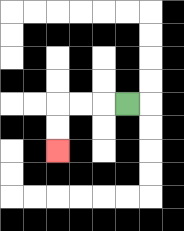{'start': '[5, 4]', 'end': '[2, 6]', 'path_directions': 'L,L,L,D,D', 'path_coordinates': '[[5, 4], [4, 4], [3, 4], [2, 4], [2, 5], [2, 6]]'}